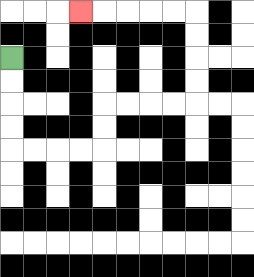{'start': '[0, 2]', 'end': '[3, 0]', 'path_directions': 'D,D,D,D,R,R,R,R,U,U,R,R,R,R,U,U,U,U,L,L,L,L,L', 'path_coordinates': '[[0, 2], [0, 3], [0, 4], [0, 5], [0, 6], [1, 6], [2, 6], [3, 6], [4, 6], [4, 5], [4, 4], [5, 4], [6, 4], [7, 4], [8, 4], [8, 3], [8, 2], [8, 1], [8, 0], [7, 0], [6, 0], [5, 0], [4, 0], [3, 0]]'}